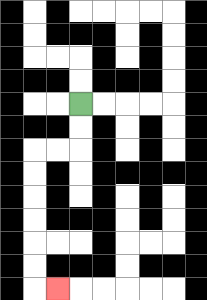{'start': '[3, 4]', 'end': '[2, 12]', 'path_directions': 'D,D,L,L,D,D,D,D,D,D,R', 'path_coordinates': '[[3, 4], [3, 5], [3, 6], [2, 6], [1, 6], [1, 7], [1, 8], [1, 9], [1, 10], [1, 11], [1, 12], [2, 12]]'}